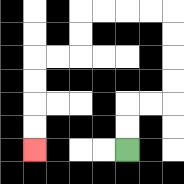{'start': '[5, 6]', 'end': '[1, 6]', 'path_directions': 'U,U,R,R,U,U,U,U,L,L,L,L,D,D,L,L,D,D,D,D', 'path_coordinates': '[[5, 6], [5, 5], [5, 4], [6, 4], [7, 4], [7, 3], [7, 2], [7, 1], [7, 0], [6, 0], [5, 0], [4, 0], [3, 0], [3, 1], [3, 2], [2, 2], [1, 2], [1, 3], [1, 4], [1, 5], [1, 6]]'}